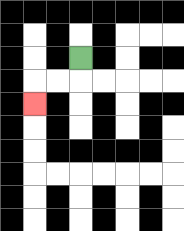{'start': '[3, 2]', 'end': '[1, 4]', 'path_directions': 'D,L,L,D', 'path_coordinates': '[[3, 2], [3, 3], [2, 3], [1, 3], [1, 4]]'}